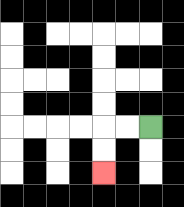{'start': '[6, 5]', 'end': '[4, 7]', 'path_directions': 'L,L,D,D', 'path_coordinates': '[[6, 5], [5, 5], [4, 5], [4, 6], [4, 7]]'}